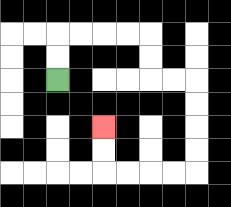{'start': '[2, 3]', 'end': '[4, 5]', 'path_directions': 'U,U,R,R,R,R,D,D,R,R,D,D,D,D,L,L,L,L,U,U', 'path_coordinates': '[[2, 3], [2, 2], [2, 1], [3, 1], [4, 1], [5, 1], [6, 1], [6, 2], [6, 3], [7, 3], [8, 3], [8, 4], [8, 5], [8, 6], [8, 7], [7, 7], [6, 7], [5, 7], [4, 7], [4, 6], [4, 5]]'}